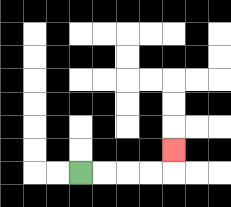{'start': '[3, 7]', 'end': '[7, 6]', 'path_directions': 'R,R,R,R,U', 'path_coordinates': '[[3, 7], [4, 7], [5, 7], [6, 7], [7, 7], [7, 6]]'}